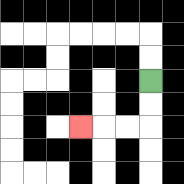{'start': '[6, 3]', 'end': '[3, 5]', 'path_directions': 'D,D,L,L,L', 'path_coordinates': '[[6, 3], [6, 4], [6, 5], [5, 5], [4, 5], [3, 5]]'}